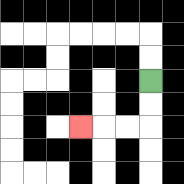{'start': '[6, 3]', 'end': '[3, 5]', 'path_directions': 'D,D,L,L,L', 'path_coordinates': '[[6, 3], [6, 4], [6, 5], [5, 5], [4, 5], [3, 5]]'}